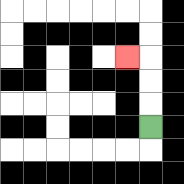{'start': '[6, 5]', 'end': '[5, 2]', 'path_directions': 'U,U,U,L', 'path_coordinates': '[[6, 5], [6, 4], [6, 3], [6, 2], [5, 2]]'}